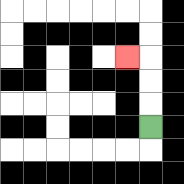{'start': '[6, 5]', 'end': '[5, 2]', 'path_directions': 'U,U,U,L', 'path_coordinates': '[[6, 5], [6, 4], [6, 3], [6, 2], [5, 2]]'}